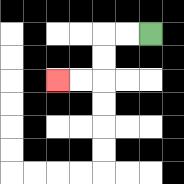{'start': '[6, 1]', 'end': '[2, 3]', 'path_directions': 'L,L,D,D,L,L', 'path_coordinates': '[[6, 1], [5, 1], [4, 1], [4, 2], [4, 3], [3, 3], [2, 3]]'}